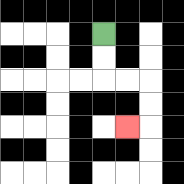{'start': '[4, 1]', 'end': '[5, 5]', 'path_directions': 'D,D,R,R,D,D,L', 'path_coordinates': '[[4, 1], [4, 2], [4, 3], [5, 3], [6, 3], [6, 4], [6, 5], [5, 5]]'}